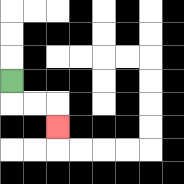{'start': '[0, 3]', 'end': '[2, 5]', 'path_directions': 'D,R,R,D', 'path_coordinates': '[[0, 3], [0, 4], [1, 4], [2, 4], [2, 5]]'}